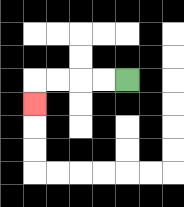{'start': '[5, 3]', 'end': '[1, 4]', 'path_directions': 'L,L,L,L,D', 'path_coordinates': '[[5, 3], [4, 3], [3, 3], [2, 3], [1, 3], [1, 4]]'}